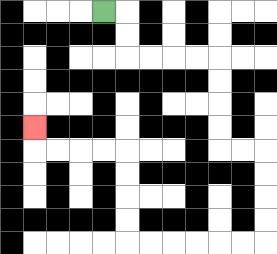{'start': '[4, 0]', 'end': '[1, 5]', 'path_directions': 'R,D,D,R,R,R,R,D,D,D,D,R,R,D,D,D,D,L,L,L,L,L,L,U,U,U,U,L,L,L,L,U', 'path_coordinates': '[[4, 0], [5, 0], [5, 1], [5, 2], [6, 2], [7, 2], [8, 2], [9, 2], [9, 3], [9, 4], [9, 5], [9, 6], [10, 6], [11, 6], [11, 7], [11, 8], [11, 9], [11, 10], [10, 10], [9, 10], [8, 10], [7, 10], [6, 10], [5, 10], [5, 9], [5, 8], [5, 7], [5, 6], [4, 6], [3, 6], [2, 6], [1, 6], [1, 5]]'}